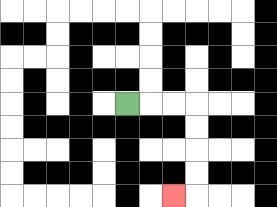{'start': '[5, 4]', 'end': '[7, 8]', 'path_directions': 'R,R,R,D,D,D,D,L', 'path_coordinates': '[[5, 4], [6, 4], [7, 4], [8, 4], [8, 5], [8, 6], [8, 7], [8, 8], [7, 8]]'}